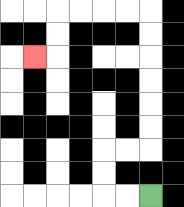{'start': '[6, 8]', 'end': '[1, 2]', 'path_directions': 'L,L,U,U,R,R,U,U,U,U,U,U,L,L,L,L,D,D,L', 'path_coordinates': '[[6, 8], [5, 8], [4, 8], [4, 7], [4, 6], [5, 6], [6, 6], [6, 5], [6, 4], [6, 3], [6, 2], [6, 1], [6, 0], [5, 0], [4, 0], [3, 0], [2, 0], [2, 1], [2, 2], [1, 2]]'}